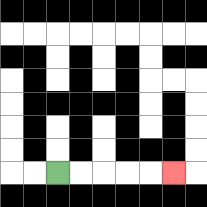{'start': '[2, 7]', 'end': '[7, 7]', 'path_directions': 'R,R,R,R,R', 'path_coordinates': '[[2, 7], [3, 7], [4, 7], [5, 7], [6, 7], [7, 7]]'}